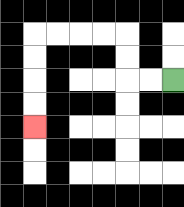{'start': '[7, 3]', 'end': '[1, 5]', 'path_directions': 'L,L,U,U,L,L,L,L,D,D,D,D', 'path_coordinates': '[[7, 3], [6, 3], [5, 3], [5, 2], [5, 1], [4, 1], [3, 1], [2, 1], [1, 1], [1, 2], [1, 3], [1, 4], [1, 5]]'}